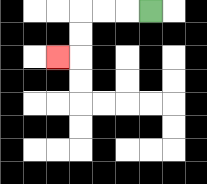{'start': '[6, 0]', 'end': '[2, 2]', 'path_directions': 'L,L,L,D,D,L', 'path_coordinates': '[[6, 0], [5, 0], [4, 0], [3, 0], [3, 1], [3, 2], [2, 2]]'}